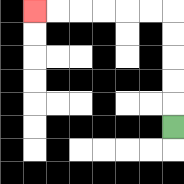{'start': '[7, 5]', 'end': '[1, 0]', 'path_directions': 'U,U,U,U,U,L,L,L,L,L,L', 'path_coordinates': '[[7, 5], [7, 4], [7, 3], [7, 2], [7, 1], [7, 0], [6, 0], [5, 0], [4, 0], [3, 0], [2, 0], [1, 0]]'}